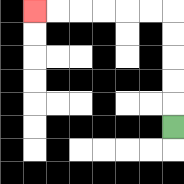{'start': '[7, 5]', 'end': '[1, 0]', 'path_directions': 'U,U,U,U,U,L,L,L,L,L,L', 'path_coordinates': '[[7, 5], [7, 4], [7, 3], [7, 2], [7, 1], [7, 0], [6, 0], [5, 0], [4, 0], [3, 0], [2, 0], [1, 0]]'}